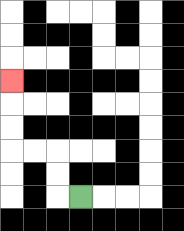{'start': '[3, 8]', 'end': '[0, 3]', 'path_directions': 'L,U,U,L,L,U,U,U', 'path_coordinates': '[[3, 8], [2, 8], [2, 7], [2, 6], [1, 6], [0, 6], [0, 5], [0, 4], [0, 3]]'}